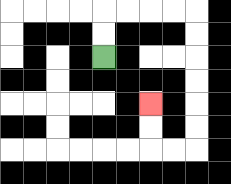{'start': '[4, 2]', 'end': '[6, 4]', 'path_directions': 'U,U,R,R,R,R,D,D,D,D,D,D,L,L,U,U', 'path_coordinates': '[[4, 2], [4, 1], [4, 0], [5, 0], [6, 0], [7, 0], [8, 0], [8, 1], [8, 2], [8, 3], [8, 4], [8, 5], [8, 6], [7, 6], [6, 6], [6, 5], [6, 4]]'}